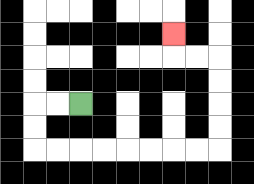{'start': '[3, 4]', 'end': '[7, 1]', 'path_directions': 'L,L,D,D,R,R,R,R,R,R,R,R,U,U,U,U,L,L,U', 'path_coordinates': '[[3, 4], [2, 4], [1, 4], [1, 5], [1, 6], [2, 6], [3, 6], [4, 6], [5, 6], [6, 6], [7, 6], [8, 6], [9, 6], [9, 5], [9, 4], [9, 3], [9, 2], [8, 2], [7, 2], [7, 1]]'}